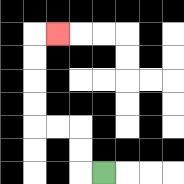{'start': '[4, 7]', 'end': '[2, 1]', 'path_directions': 'L,U,U,L,L,U,U,U,U,R', 'path_coordinates': '[[4, 7], [3, 7], [3, 6], [3, 5], [2, 5], [1, 5], [1, 4], [1, 3], [1, 2], [1, 1], [2, 1]]'}